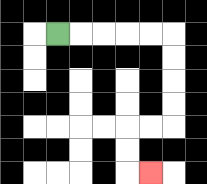{'start': '[2, 1]', 'end': '[6, 7]', 'path_directions': 'R,R,R,R,R,D,D,D,D,L,L,D,D,R', 'path_coordinates': '[[2, 1], [3, 1], [4, 1], [5, 1], [6, 1], [7, 1], [7, 2], [7, 3], [7, 4], [7, 5], [6, 5], [5, 5], [5, 6], [5, 7], [6, 7]]'}